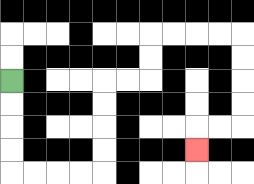{'start': '[0, 3]', 'end': '[8, 6]', 'path_directions': 'D,D,D,D,R,R,R,R,U,U,U,U,R,R,U,U,R,R,R,R,D,D,D,D,L,L,D', 'path_coordinates': '[[0, 3], [0, 4], [0, 5], [0, 6], [0, 7], [1, 7], [2, 7], [3, 7], [4, 7], [4, 6], [4, 5], [4, 4], [4, 3], [5, 3], [6, 3], [6, 2], [6, 1], [7, 1], [8, 1], [9, 1], [10, 1], [10, 2], [10, 3], [10, 4], [10, 5], [9, 5], [8, 5], [8, 6]]'}